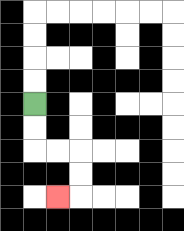{'start': '[1, 4]', 'end': '[2, 8]', 'path_directions': 'D,D,R,R,D,D,L', 'path_coordinates': '[[1, 4], [1, 5], [1, 6], [2, 6], [3, 6], [3, 7], [3, 8], [2, 8]]'}